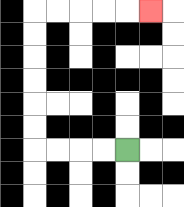{'start': '[5, 6]', 'end': '[6, 0]', 'path_directions': 'L,L,L,L,U,U,U,U,U,U,R,R,R,R,R', 'path_coordinates': '[[5, 6], [4, 6], [3, 6], [2, 6], [1, 6], [1, 5], [1, 4], [1, 3], [1, 2], [1, 1], [1, 0], [2, 0], [3, 0], [4, 0], [5, 0], [6, 0]]'}